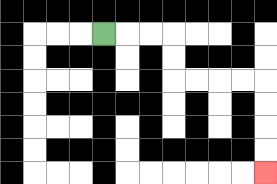{'start': '[4, 1]', 'end': '[11, 7]', 'path_directions': 'R,R,R,D,D,R,R,R,R,D,D,D,D', 'path_coordinates': '[[4, 1], [5, 1], [6, 1], [7, 1], [7, 2], [7, 3], [8, 3], [9, 3], [10, 3], [11, 3], [11, 4], [11, 5], [11, 6], [11, 7]]'}